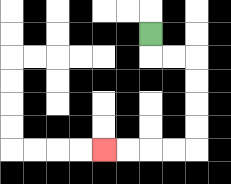{'start': '[6, 1]', 'end': '[4, 6]', 'path_directions': 'D,R,R,D,D,D,D,L,L,L,L', 'path_coordinates': '[[6, 1], [6, 2], [7, 2], [8, 2], [8, 3], [8, 4], [8, 5], [8, 6], [7, 6], [6, 6], [5, 6], [4, 6]]'}